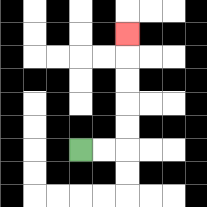{'start': '[3, 6]', 'end': '[5, 1]', 'path_directions': 'R,R,U,U,U,U,U', 'path_coordinates': '[[3, 6], [4, 6], [5, 6], [5, 5], [5, 4], [5, 3], [5, 2], [5, 1]]'}